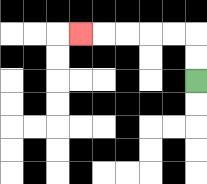{'start': '[8, 3]', 'end': '[3, 1]', 'path_directions': 'U,U,L,L,L,L,L', 'path_coordinates': '[[8, 3], [8, 2], [8, 1], [7, 1], [6, 1], [5, 1], [4, 1], [3, 1]]'}